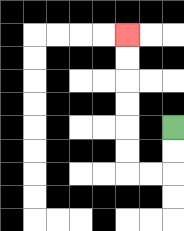{'start': '[7, 5]', 'end': '[5, 1]', 'path_directions': 'D,D,L,L,U,U,U,U,U,U', 'path_coordinates': '[[7, 5], [7, 6], [7, 7], [6, 7], [5, 7], [5, 6], [5, 5], [5, 4], [5, 3], [5, 2], [5, 1]]'}